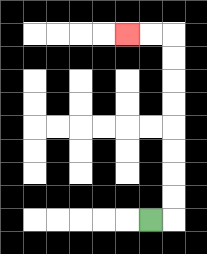{'start': '[6, 9]', 'end': '[5, 1]', 'path_directions': 'R,U,U,U,U,U,U,U,U,L,L', 'path_coordinates': '[[6, 9], [7, 9], [7, 8], [7, 7], [7, 6], [7, 5], [7, 4], [7, 3], [7, 2], [7, 1], [6, 1], [5, 1]]'}